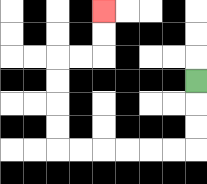{'start': '[8, 3]', 'end': '[4, 0]', 'path_directions': 'D,D,D,L,L,L,L,L,L,U,U,U,U,R,R,U,U', 'path_coordinates': '[[8, 3], [8, 4], [8, 5], [8, 6], [7, 6], [6, 6], [5, 6], [4, 6], [3, 6], [2, 6], [2, 5], [2, 4], [2, 3], [2, 2], [3, 2], [4, 2], [4, 1], [4, 0]]'}